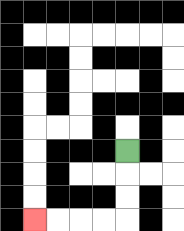{'start': '[5, 6]', 'end': '[1, 9]', 'path_directions': 'D,D,D,L,L,L,L', 'path_coordinates': '[[5, 6], [5, 7], [5, 8], [5, 9], [4, 9], [3, 9], [2, 9], [1, 9]]'}